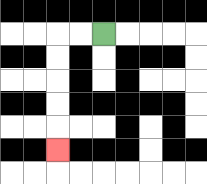{'start': '[4, 1]', 'end': '[2, 6]', 'path_directions': 'L,L,D,D,D,D,D', 'path_coordinates': '[[4, 1], [3, 1], [2, 1], [2, 2], [2, 3], [2, 4], [2, 5], [2, 6]]'}